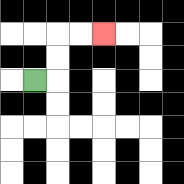{'start': '[1, 3]', 'end': '[4, 1]', 'path_directions': 'R,U,U,R,R', 'path_coordinates': '[[1, 3], [2, 3], [2, 2], [2, 1], [3, 1], [4, 1]]'}